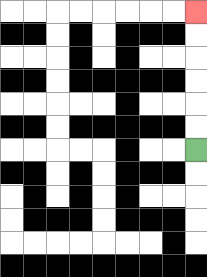{'start': '[8, 6]', 'end': '[8, 0]', 'path_directions': 'U,U,U,U,U,U', 'path_coordinates': '[[8, 6], [8, 5], [8, 4], [8, 3], [8, 2], [8, 1], [8, 0]]'}